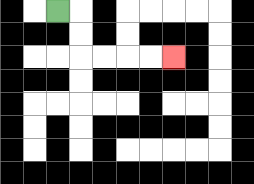{'start': '[2, 0]', 'end': '[7, 2]', 'path_directions': 'R,D,D,R,R,R,R', 'path_coordinates': '[[2, 0], [3, 0], [3, 1], [3, 2], [4, 2], [5, 2], [6, 2], [7, 2]]'}